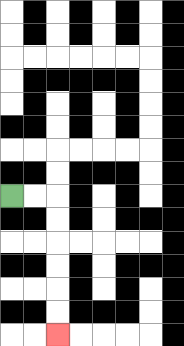{'start': '[0, 8]', 'end': '[2, 14]', 'path_directions': 'R,R,D,D,D,D,D,D', 'path_coordinates': '[[0, 8], [1, 8], [2, 8], [2, 9], [2, 10], [2, 11], [2, 12], [2, 13], [2, 14]]'}